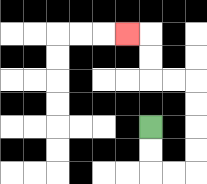{'start': '[6, 5]', 'end': '[5, 1]', 'path_directions': 'D,D,R,R,U,U,U,U,L,L,U,U,L', 'path_coordinates': '[[6, 5], [6, 6], [6, 7], [7, 7], [8, 7], [8, 6], [8, 5], [8, 4], [8, 3], [7, 3], [6, 3], [6, 2], [6, 1], [5, 1]]'}